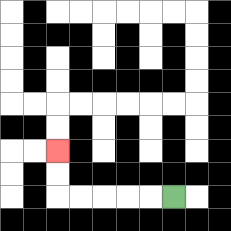{'start': '[7, 8]', 'end': '[2, 6]', 'path_directions': 'L,L,L,L,L,U,U', 'path_coordinates': '[[7, 8], [6, 8], [5, 8], [4, 8], [3, 8], [2, 8], [2, 7], [2, 6]]'}